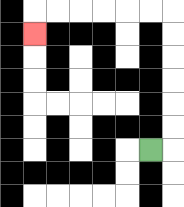{'start': '[6, 6]', 'end': '[1, 1]', 'path_directions': 'R,U,U,U,U,U,U,L,L,L,L,L,L,D', 'path_coordinates': '[[6, 6], [7, 6], [7, 5], [7, 4], [7, 3], [7, 2], [7, 1], [7, 0], [6, 0], [5, 0], [4, 0], [3, 0], [2, 0], [1, 0], [1, 1]]'}